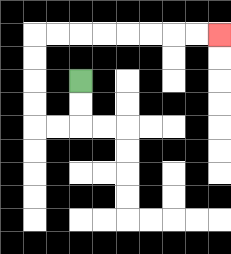{'start': '[3, 3]', 'end': '[9, 1]', 'path_directions': 'D,D,L,L,U,U,U,U,R,R,R,R,R,R,R,R', 'path_coordinates': '[[3, 3], [3, 4], [3, 5], [2, 5], [1, 5], [1, 4], [1, 3], [1, 2], [1, 1], [2, 1], [3, 1], [4, 1], [5, 1], [6, 1], [7, 1], [8, 1], [9, 1]]'}